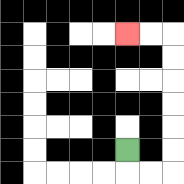{'start': '[5, 6]', 'end': '[5, 1]', 'path_directions': 'D,R,R,U,U,U,U,U,U,L,L', 'path_coordinates': '[[5, 6], [5, 7], [6, 7], [7, 7], [7, 6], [7, 5], [7, 4], [7, 3], [7, 2], [7, 1], [6, 1], [5, 1]]'}